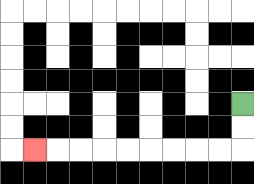{'start': '[10, 4]', 'end': '[1, 6]', 'path_directions': 'D,D,L,L,L,L,L,L,L,L,L', 'path_coordinates': '[[10, 4], [10, 5], [10, 6], [9, 6], [8, 6], [7, 6], [6, 6], [5, 6], [4, 6], [3, 6], [2, 6], [1, 6]]'}